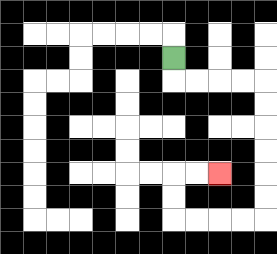{'start': '[7, 2]', 'end': '[9, 7]', 'path_directions': 'D,R,R,R,R,D,D,D,D,D,D,L,L,L,L,U,U,R,R', 'path_coordinates': '[[7, 2], [7, 3], [8, 3], [9, 3], [10, 3], [11, 3], [11, 4], [11, 5], [11, 6], [11, 7], [11, 8], [11, 9], [10, 9], [9, 9], [8, 9], [7, 9], [7, 8], [7, 7], [8, 7], [9, 7]]'}